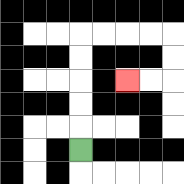{'start': '[3, 6]', 'end': '[5, 3]', 'path_directions': 'U,U,U,U,U,R,R,R,R,D,D,L,L', 'path_coordinates': '[[3, 6], [3, 5], [3, 4], [3, 3], [3, 2], [3, 1], [4, 1], [5, 1], [6, 1], [7, 1], [7, 2], [7, 3], [6, 3], [5, 3]]'}